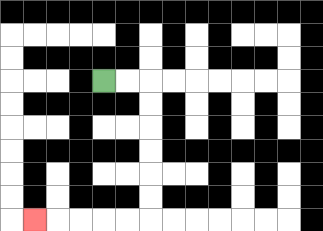{'start': '[4, 3]', 'end': '[1, 9]', 'path_directions': 'R,R,D,D,D,D,D,D,L,L,L,L,L', 'path_coordinates': '[[4, 3], [5, 3], [6, 3], [6, 4], [6, 5], [6, 6], [6, 7], [6, 8], [6, 9], [5, 9], [4, 9], [3, 9], [2, 9], [1, 9]]'}